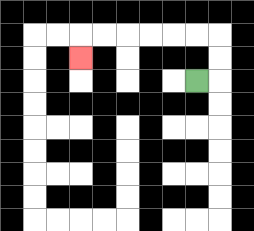{'start': '[8, 3]', 'end': '[3, 2]', 'path_directions': 'R,U,U,L,L,L,L,L,L,D', 'path_coordinates': '[[8, 3], [9, 3], [9, 2], [9, 1], [8, 1], [7, 1], [6, 1], [5, 1], [4, 1], [3, 1], [3, 2]]'}